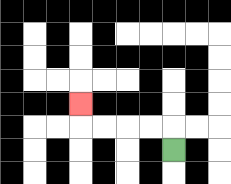{'start': '[7, 6]', 'end': '[3, 4]', 'path_directions': 'U,L,L,L,L,U', 'path_coordinates': '[[7, 6], [7, 5], [6, 5], [5, 5], [4, 5], [3, 5], [3, 4]]'}